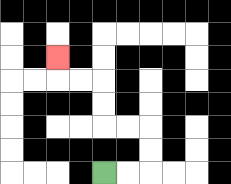{'start': '[4, 7]', 'end': '[2, 2]', 'path_directions': 'R,R,U,U,L,L,U,U,L,L,U', 'path_coordinates': '[[4, 7], [5, 7], [6, 7], [6, 6], [6, 5], [5, 5], [4, 5], [4, 4], [4, 3], [3, 3], [2, 3], [2, 2]]'}